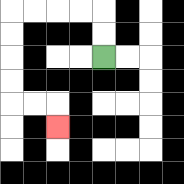{'start': '[4, 2]', 'end': '[2, 5]', 'path_directions': 'U,U,L,L,L,L,D,D,D,D,R,R,D', 'path_coordinates': '[[4, 2], [4, 1], [4, 0], [3, 0], [2, 0], [1, 0], [0, 0], [0, 1], [0, 2], [0, 3], [0, 4], [1, 4], [2, 4], [2, 5]]'}